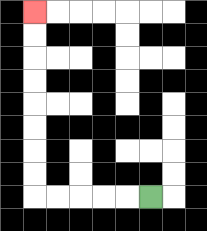{'start': '[6, 8]', 'end': '[1, 0]', 'path_directions': 'L,L,L,L,L,U,U,U,U,U,U,U,U', 'path_coordinates': '[[6, 8], [5, 8], [4, 8], [3, 8], [2, 8], [1, 8], [1, 7], [1, 6], [1, 5], [1, 4], [1, 3], [1, 2], [1, 1], [1, 0]]'}